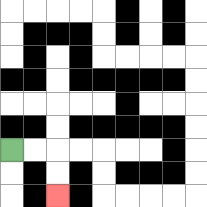{'start': '[0, 6]', 'end': '[2, 8]', 'path_directions': 'R,R,D,D', 'path_coordinates': '[[0, 6], [1, 6], [2, 6], [2, 7], [2, 8]]'}